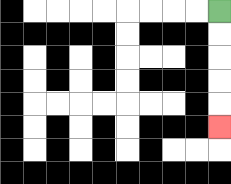{'start': '[9, 0]', 'end': '[9, 5]', 'path_directions': 'D,D,D,D,D', 'path_coordinates': '[[9, 0], [9, 1], [9, 2], [9, 3], [9, 4], [9, 5]]'}